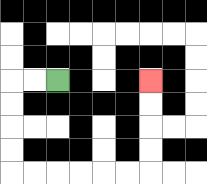{'start': '[2, 3]', 'end': '[6, 3]', 'path_directions': 'L,L,D,D,D,D,R,R,R,R,R,R,U,U,U,U', 'path_coordinates': '[[2, 3], [1, 3], [0, 3], [0, 4], [0, 5], [0, 6], [0, 7], [1, 7], [2, 7], [3, 7], [4, 7], [5, 7], [6, 7], [6, 6], [6, 5], [6, 4], [6, 3]]'}